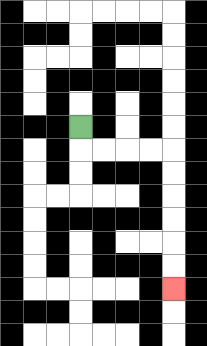{'start': '[3, 5]', 'end': '[7, 12]', 'path_directions': 'D,R,R,R,R,D,D,D,D,D,D', 'path_coordinates': '[[3, 5], [3, 6], [4, 6], [5, 6], [6, 6], [7, 6], [7, 7], [7, 8], [7, 9], [7, 10], [7, 11], [7, 12]]'}